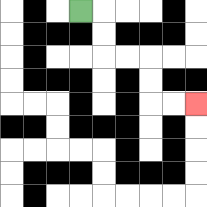{'start': '[3, 0]', 'end': '[8, 4]', 'path_directions': 'R,D,D,R,R,D,D,R,R', 'path_coordinates': '[[3, 0], [4, 0], [4, 1], [4, 2], [5, 2], [6, 2], [6, 3], [6, 4], [7, 4], [8, 4]]'}